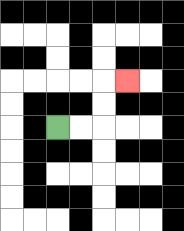{'start': '[2, 5]', 'end': '[5, 3]', 'path_directions': 'R,R,U,U,R', 'path_coordinates': '[[2, 5], [3, 5], [4, 5], [4, 4], [4, 3], [5, 3]]'}